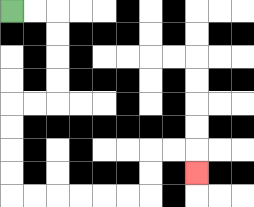{'start': '[0, 0]', 'end': '[8, 7]', 'path_directions': 'R,R,D,D,D,D,L,L,D,D,D,D,R,R,R,R,R,R,U,U,R,R,D', 'path_coordinates': '[[0, 0], [1, 0], [2, 0], [2, 1], [2, 2], [2, 3], [2, 4], [1, 4], [0, 4], [0, 5], [0, 6], [0, 7], [0, 8], [1, 8], [2, 8], [3, 8], [4, 8], [5, 8], [6, 8], [6, 7], [6, 6], [7, 6], [8, 6], [8, 7]]'}